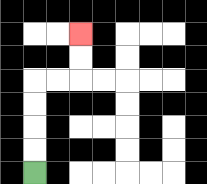{'start': '[1, 7]', 'end': '[3, 1]', 'path_directions': 'U,U,U,U,R,R,U,U', 'path_coordinates': '[[1, 7], [1, 6], [1, 5], [1, 4], [1, 3], [2, 3], [3, 3], [3, 2], [3, 1]]'}